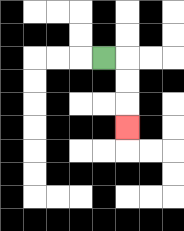{'start': '[4, 2]', 'end': '[5, 5]', 'path_directions': 'R,D,D,D', 'path_coordinates': '[[4, 2], [5, 2], [5, 3], [5, 4], [5, 5]]'}